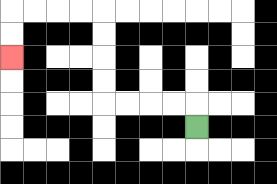{'start': '[8, 5]', 'end': '[0, 2]', 'path_directions': 'U,L,L,L,L,U,U,U,U,L,L,L,L,D,D', 'path_coordinates': '[[8, 5], [8, 4], [7, 4], [6, 4], [5, 4], [4, 4], [4, 3], [4, 2], [4, 1], [4, 0], [3, 0], [2, 0], [1, 0], [0, 0], [0, 1], [0, 2]]'}